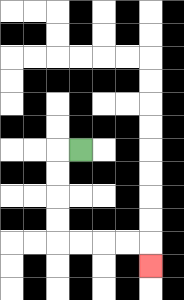{'start': '[3, 6]', 'end': '[6, 11]', 'path_directions': 'L,D,D,D,D,R,R,R,R,D', 'path_coordinates': '[[3, 6], [2, 6], [2, 7], [2, 8], [2, 9], [2, 10], [3, 10], [4, 10], [5, 10], [6, 10], [6, 11]]'}